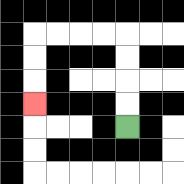{'start': '[5, 5]', 'end': '[1, 4]', 'path_directions': 'U,U,U,U,L,L,L,L,D,D,D', 'path_coordinates': '[[5, 5], [5, 4], [5, 3], [5, 2], [5, 1], [4, 1], [3, 1], [2, 1], [1, 1], [1, 2], [1, 3], [1, 4]]'}